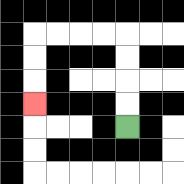{'start': '[5, 5]', 'end': '[1, 4]', 'path_directions': 'U,U,U,U,L,L,L,L,D,D,D', 'path_coordinates': '[[5, 5], [5, 4], [5, 3], [5, 2], [5, 1], [4, 1], [3, 1], [2, 1], [1, 1], [1, 2], [1, 3], [1, 4]]'}